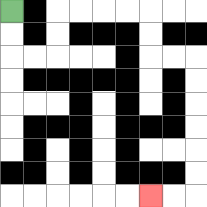{'start': '[0, 0]', 'end': '[6, 8]', 'path_directions': 'D,D,R,R,U,U,R,R,R,R,D,D,R,R,D,D,D,D,D,D,L,L', 'path_coordinates': '[[0, 0], [0, 1], [0, 2], [1, 2], [2, 2], [2, 1], [2, 0], [3, 0], [4, 0], [5, 0], [6, 0], [6, 1], [6, 2], [7, 2], [8, 2], [8, 3], [8, 4], [8, 5], [8, 6], [8, 7], [8, 8], [7, 8], [6, 8]]'}